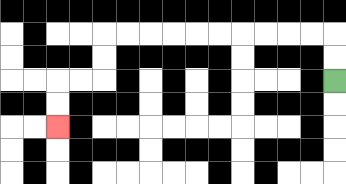{'start': '[14, 3]', 'end': '[2, 5]', 'path_directions': 'U,U,L,L,L,L,L,L,L,L,L,L,D,D,L,L,D,D', 'path_coordinates': '[[14, 3], [14, 2], [14, 1], [13, 1], [12, 1], [11, 1], [10, 1], [9, 1], [8, 1], [7, 1], [6, 1], [5, 1], [4, 1], [4, 2], [4, 3], [3, 3], [2, 3], [2, 4], [2, 5]]'}